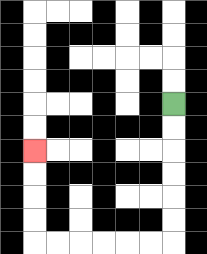{'start': '[7, 4]', 'end': '[1, 6]', 'path_directions': 'D,D,D,D,D,D,L,L,L,L,L,L,U,U,U,U', 'path_coordinates': '[[7, 4], [7, 5], [7, 6], [7, 7], [7, 8], [7, 9], [7, 10], [6, 10], [5, 10], [4, 10], [3, 10], [2, 10], [1, 10], [1, 9], [1, 8], [1, 7], [1, 6]]'}